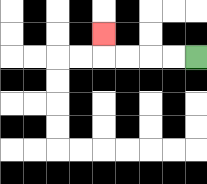{'start': '[8, 2]', 'end': '[4, 1]', 'path_directions': 'L,L,L,L,U', 'path_coordinates': '[[8, 2], [7, 2], [6, 2], [5, 2], [4, 2], [4, 1]]'}